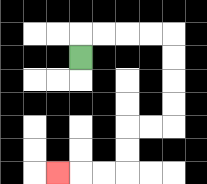{'start': '[3, 2]', 'end': '[2, 7]', 'path_directions': 'U,R,R,R,R,D,D,D,D,L,L,D,D,L,L,L', 'path_coordinates': '[[3, 2], [3, 1], [4, 1], [5, 1], [6, 1], [7, 1], [7, 2], [7, 3], [7, 4], [7, 5], [6, 5], [5, 5], [5, 6], [5, 7], [4, 7], [3, 7], [2, 7]]'}